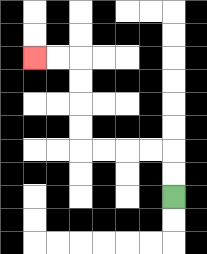{'start': '[7, 8]', 'end': '[1, 2]', 'path_directions': 'U,U,L,L,L,L,U,U,U,U,L,L', 'path_coordinates': '[[7, 8], [7, 7], [7, 6], [6, 6], [5, 6], [4, 6], [3, 6], [3, 5], [3, 4], [3, 3], [3, 2], [2, 2], [1, 2]]'}